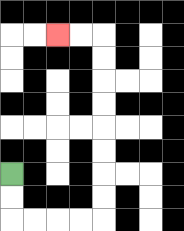{'start': '[0, 7]', 'end': '[2, 1]', 'path_directions': 'D,D,R,R,R,R,U,U,U,U,U,U,U,U,L,L', 'path_coordinates': '[[0, 7], [0, 8], [0, 9], [1, 9], [2, 9], [3, 9], [4, 9], [4, 8], [4, 7], [4, 6], [4, 5], [4, 4], [4, 3], [4, 2], [4, 1], [3, 1], [2, 1]]'}